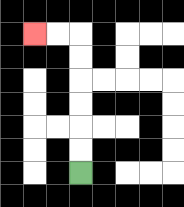{'start': '[3, 7]', 'end': '[1, 1]', 'path_directions': 'U,U,U,U,U,U,L,L', 'path_coordinates': '[[3, 7], [3, 6], [3, 5], [3, 4], [3, 3], [3, 2], [3, 1], [2, 1], [1, 1]]'}